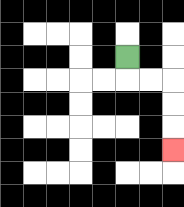{'start': '[5, 2]', 'end': '[7, 6]', 'path_directions': 'D,R,R,D,D,D', 'path_coordinates': '[[5, 2], [5, 3], [6, 3], [7, 3], [7, 4], [7, 5], [7, 6]]'}